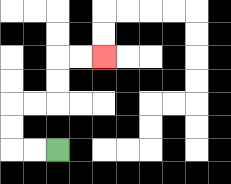{'start': '[2, 6]', 'end': '[4, 2]', 'path_directions': 'L,L,U,U,R,R,U,U,R,R', 'path_coordinates': '[[2, 6], [1, 6], [0, 6], [0, 5], [0, 4], [1, 4], [2, 4], [2, 3], [2, 2], [3, 2], [4, 2]]'}